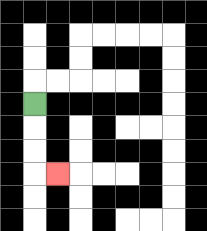{'start': '[1, 4]', 'end': '[2, 7]', 'path_directions': 'D,D,D,R', 'path_coordinates': '[[1, 4], [1, 5], [1, 6], [1, 7], [2, 7]]'}